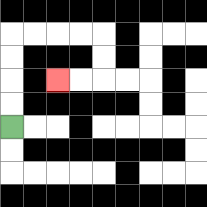{'start': '[0, 5]', 'end': '[2, 3]', 'path_directions': 'U,U,U,U,R,R,R,R,D,D,L,L', 'path_coordinates': '[[0, 5], [0, 4], [0, 3], [0, 2], [0, 1], [1, 1], [2, 1], [3, 1], [4, 1], [4, 2], [4, 3], [3, 3], [2, 3]]'}